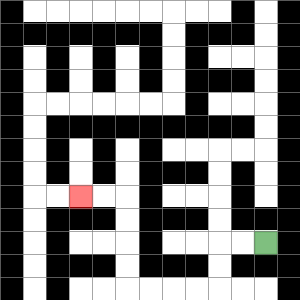{'start': '[11, 10]', 'end': '[3, 8]', 'path_directions': 'L,L,D,D,L,L,L,L,U,U,U,U,L,L', 'path_coordinates': '[[11, 10], [10, 10], [9, 10], [9, 11], [9, 12], [8, 12], [7, 12], [6, 12], [5, 12], [5, 11], [5, 10], [5, 9], [5, 8], [4, 8], [3, 8]]'}